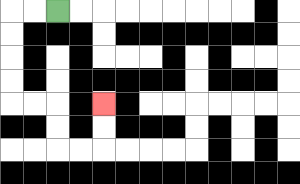{'start': '[2, 0]', 'end': '[4, 4]', 'path_directions': 'L,L,D,D,D,D,R,R,D,D,R,R,U,U', 'path_coordinates': '[[2, 0], [1, 0], [0, 0], [0, 1], [0, 2], [0, 3], [0, 4], [1, 4], [2, 4], [2, 5], [2, 6], [3, 6], [4, 6], [4, 5], [4, 4]]'}